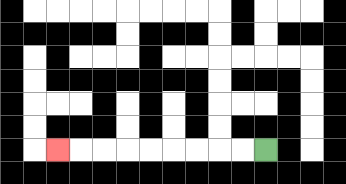{'start': '[11, 6]', 'end': '[2, 6]', 'path_directions': 'L,L,L,L,L,L,L,L,L', 'path_coordinates': '[[11, 6], [10, 6], [9, 6], [8, 6], [7, 6], [6, 6], [5, 6], [4, 6], [3, 6], [2, 6]]'}